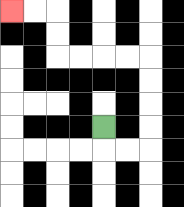{'start': '[4, 5]', 'end': '[0, 0]', 'path_directions': 'D,R,R,U,U,U,U,L,L,L,L,U,U,L,L', 'path_coordinates': '[[4, 5], [4, 6], [5, 6], [6, 6], [6, 5], [6, 4], [6, 3], [6, 2], [5, 2], [4, 2], [3, 2], [2, 2], [2, 1], [2, 0], [1, 0], [0, 0]]'}